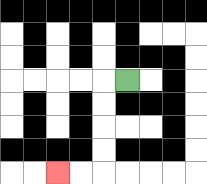{'start': '[5, 3]', 'end': '[2, 7]', 'path_directions': 'L,D,D,D,D,L,L', 'path_coordinates': '[[5, 3], [4, 3], [4, 4], [4, 5], [4, 6], [4, 7], [3, 7], [2, 7]]'}